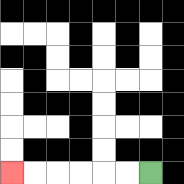{'start': '[6, 7]', 'end': '[0, 7]', 'path_directions': 'L,L,L,L,L,L', 'path_coordinates': '[[6, 7], [5, 7], [4, 7], [3, 7], [2, 7], [1, 7], [0, 7]]'}